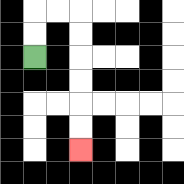{'start': '[1, 2]', 'end': '[3, 6]', 'path_directions': 'U,U,R,R,D,D,D,D,D,D', 'path_coordinates': '[[1, 2], [1, 1], [1, 0], [2, 0], [3, 0], [3, 1], [3, 2], [3, 3], [3, 4], [3, 5], [3, 6]]'}